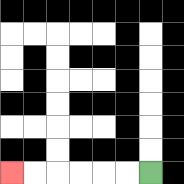{'start': '[6, 7]', 'end': '[0, 7]', 'path_directions': 'L,L,L,L,L,L', 'path_coordinates': '[[6, 7], [5, 7], [4, 7], [3, 7], [2, 7], [1, 7], [0, 7]]'}